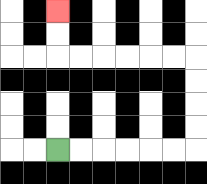{'start': '[2, 6]', 'end': '[2, 0]', 'path_directions': 'R,R,R,R,R,R,U,U,U,U,L,L,L,L,L,L,U,U', 'path_coordinates': '[[2, 6], [3, 6], [4, 6], [5, 6], [6, 6], [7, 6], [8, 6], [8, 5], [8, 4], [8, 3], [8, 2], [7, 2], [6, 2], [5, 2], [4, 2], [3, 2], [2, 2], [2, 1], [2, 0]]'}